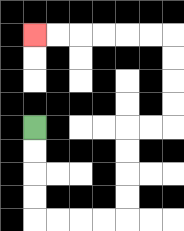{'start': '[1, 5]', 'end': '[1, 1]', 'path_directions': 'D,D,D,D,R,R,R,R,U,U,U,U,R,R,U,U,U,U,L,L,L,L,L,L', 'path_coordinates': '[[1, 5], [1, 6], [1, 7], [1, 8], [1, 9], [2, 9], [3, 9], [4, 9], [5, 9], [5, 8], [5, 7], [5, 6], [5, 5], [6, 5], [7, 5], [7, 4], [7, 3], [7, 2], [7, 1], [6, 1], [5, 1], [4, 1], [3, 1], [2, 1], [1, 1]]'}